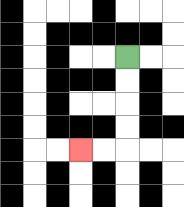{'start': '[5, 2]', 'end': '[3, 6]', 'path_directions': 'D,D,D,D,L,L', 'path_coordinates': '[[5, 2], [5, 3], [5, 4], [5, 5], [5, 6], [4, 6], [3, 6]]'}